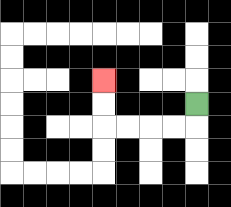{'start': '[8, 4]', 'end': '[4, 3]', 'path_directions': 'D,L,L,L,L,U,U', 'path_coordinates': '[[8, 4], [8, 5], [7, 5], [6, 5], [5, 5], [4, 5], [4, 4], [4, 3]]'}